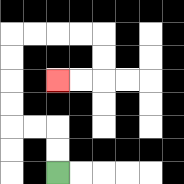{'start': '[2, 7]', 'end': '[2, 3]', 'path_directions': 'U,U,L,L,U,U,U,U,R,R,R,R,D,D,L,L', 'path_coordinates': '[[2, 7], [2, 6], [2, 5], [1, 5], [0, 5], [0, 4], [0, 3], [0, 2], [0, 1], [1, 1], [2, 1], [3, 1], [4, 1], [4, 2], [4, 3], [3, 3], [2, 3]]'}